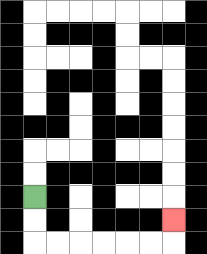{'start': '[1, 8]', 'end': '[7, 9]', 'path_directions': 'D,D,R,R,R,R,R,R,U', 'path_coordinates': '[[1, 8], [1, 9], [1, 10], [2, 10], [3, 10], [4, 10], [5, 10], [6, 10], [7, 10], [7, 9]]'}